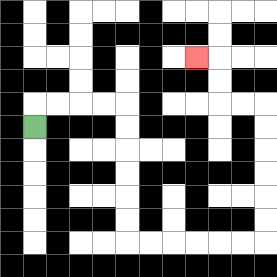{'start': '[1, 5]', 'end': '[8, 2]', 'path_directions': 'U,R,R,R,R,D,D,D,D,D,D,R,R,R,R,R,R,U,U,U,U,U,U,L,L,U,U,L', 'path_coordinates': '[[1, 5], [1, 4], [2, 4], [3, 4], [4, 4], [5, 4], [5, 5], [5, 6], [5, 7], [5, 8], [5, 9], [5, 10], [6, 10], [7, 10], [8, 10], [9, 10], [10, 10], [11, 10], [11, 9], [11, 8], [11, 7], [11, 6], [11, 5], [11, 4], [10, 4], [9, 4], [9, 3], [9, 2], [8, 2]]'}